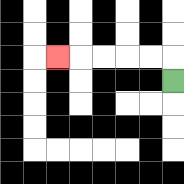{'start': '[7, 3]', 'end': '[2, 2]', 'path_directions': 'U,L,L,L,L,L', 'path_coordinates': '[[7, 3], [7, 2], [6, 2], [5, 2], [4, 2], [3, 2], [2, 2]]'}